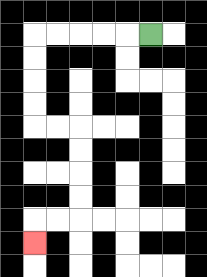{'start': '[6, 1]', 'end': '[1, 10]', 'path_directions': 'L,L,L,L,L,D,D,D,D,R,R,D,D,D,D,L,L,D', 'path_coordinates': '[[6, 1], [5, 1], [4, 1], [3, 1], [2, 1], [1, 1], [1, 2], [1, 3], [1, 4], [1, 5], [2, 5], [3, 5], [3, 6], [3, 7], [3, 8], [3, 9], [2, 9], [1, 9], [1, 10]]'}